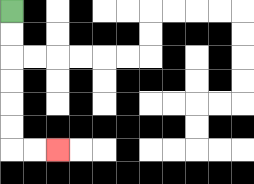{'start': '[0, 0]', 'end': '[2, 6]', 'path_directions': 'D,D,D,D,D,D,R,R', 'path_coordinates': '[[0, 0], [0, 1], [0, 2], [0, 3], [0, 4], [0, 5], [0, 6], [1, 6], [2, 6]]'}